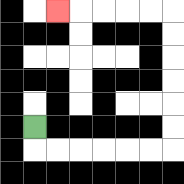{'start': '[1, 5]', 'end': '[2, 0]', 'path_directions': 'D,R,R,R,R,R,R,U,U,U,U,U,U,L,L,L,L,L', 'path_coordinates': '[[1, 5], [1, 6], [2, 6], [3, 6], [4, 6], [5, 6], [6, 6], [7, 6], [7, 5], [7, 4], [7, 3], [7, 2], [7, 1], [7, 0], [6, 0], [5, 0], [4, 0], [3, 0], [2, 0]]'}